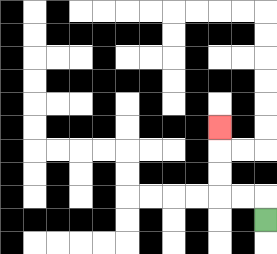{'start': '[11, 9]', 'end': '[9, 5]', 'path_directions': 'U,L,L,U,U,U', 'path_coordinates': '[[11, 9], [11, 8], [10, 8], [9, 8], [9, 7], [9, 6], [9, 5]]'}